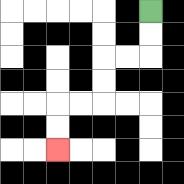{'start': '[6, 0]', 'end': '[2, 6]', 'path_directions': 'D,D,L,L,D,D,L,L,D,D', 'path_coordinates': '[[6, 0], [6, 1], [6, 2], [5, 2], [4, 2], [4, 3], [4, 4], [3, 4], [2, 4], [2, 5], [2, 6]]'}